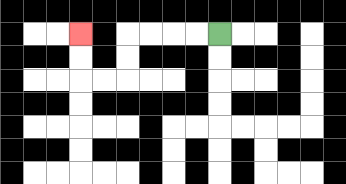{'start': '[9, 1]', 'end': '[3, 1]', 'path_directions': 'L,L,L,L,D,D,L,L,U,U', 'path_coordinates': '[[9, 1], [8, 1], [7, 1], [6, 1], [5, 1], [5, 2], [5, 3], [4, 3], [3, 3], [3, 2], [3, 1]]'}